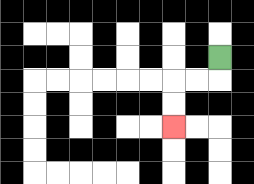{'start': '[9, 2]', 'end': '[7, 5]', 'path_directions': 'D,L,L,D,D', 'path_coordinates': '[[9, 2], [9, 3], [8, 3], [7, 3], [7, 4], [7, 5]]'}